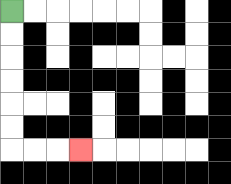{'start': '[0, 0]', 'end': '[3, 6]', 'path_directions': 'D,D,D,D,D,D,R,R,R', 'path_coordinates': '[[0, 0], [0, 1], [0, 2], [0, 3], [0, 4], [0, 5], [0, 6], [1, 6], [2, 6], [3, 6]]'}